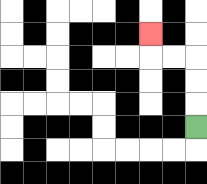{'start': '[8, 5]', 'end': '[6, 1]', 'path_directions': 'U,U,U,L,L,U', 'path_coordinates': '[[8, 5], [8, 4], [8, 3], [8, 2], [7, 2], [6, 2], [6, 1]]'}